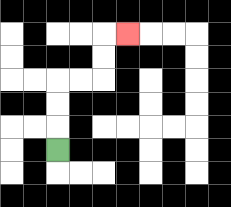{'start': '[2, 6]', 'end': '[5, 1]', 'path_directions': 'U,U,U,R,R,U,U,R', 'path_coordinates': '[[2, 6], [2, 5], [2, 4], [2, 3], [3, 3], [4, 3], [4, 2], [4, 1], [5, 1]]'}